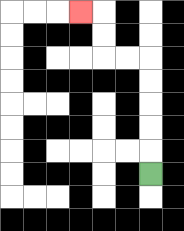{'start': '[6, 7]', 'end': '[3, 0]', 'path_directions': 'U,U,U,U,U,L,L,U,U,L', 'path_coordinates': '[[6, 7], [6, 6], [6, 5], [6, 4], [6, 3], [6, 2], [5, 2], [4, 2], [4, 1], [4, 0], [3, 0]]'}